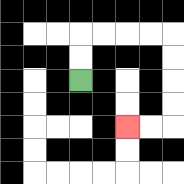{'start': '[3, 3]', 'end': '[5, 5]', 'path_directions': 'U,U,R,R,R,R,D,D,D,D,L,L', 'path_coordinates': '[[3, 3], [3, 2], [3, 1], [4, 1], [5, 1], [6, 1], [7, 1], [7, 2], [7, 3], [7, 4], [7, 5], [6, 5], [5, 5]]'}